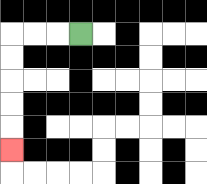{'start': '[3, 1]', 'end': '[0, 6]', 'path_directions': 'L,L,L,D,D,D,D,D', 'path_coordinates': '[[3, 1], [2, 1], [1, 1], [0, 1], [0, 2], [0, 3], [0, 4], [0, 5], [0, 6]]'}